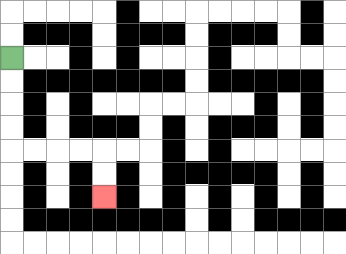{'start': '[0, 2]', 'end': '[4, 8]', 'path_directions': 'D,D,D,D,R,R,R,R,D,D', 'path_coordinates': '[[0, 2], [0, 3], [0, 4], [0, 5], [0, 6], [1, 6], [2, 6], [3, 6], [4, 6], [4, 7], [4, 8]]'}